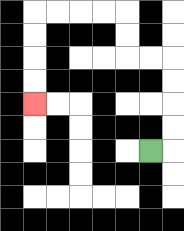{'start': '[6, 6]', 'end': '[1, 4]', 'path_directions': 'R,U,U,U,U,L,L,U,U,L,L,L,L,D,D,D,D', 'path_coordinates': '[[6, 6], [7, 6], [7, 5], [7, 4], [7, 3], [7, 2], [6, 2], [5, 2], [5, 1], [5, 0], [4, 0], [3, 0], [2, 0], [1, 0], [1, 1], [1, 2], [1, 3], [1, 4]]'}